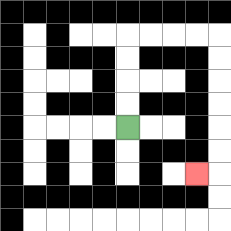{'start': '[5, 5]', 'end': '[8, 7]', 'path_directions': 'U,U,U,U,R,R,R,R,D,D,D,D,D,D,L', 'path_coordinates': '[[5, 5], [5, 4], [5, 3], [5, 2], [5, 1], [6, 1], [7, 1], [8, 1], [9, 1], [9, 2], [9, 3], [9, 4], [9, 5], [9, 6], [9, 7], [8, 7]]'}